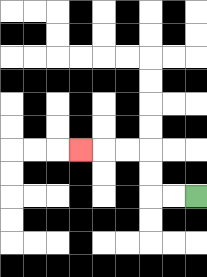{'start': '[8, 8]', 'end': '[3, 6]', 'path_directions': 'L,L,U,U,L,L,L', 'path_coordinates': '[[8, 8], [7, 8], [6, 8], [6, 7], [6, 6], [5, 6], [4, 6], [3, 6]]'}